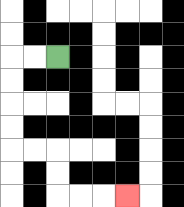{'start': '[2, 2]', 'end': '[5, 8]', 'path_directions': 'L,L,D,D,D,D,R,R,D,D,R,R,R', 'path_coordinates': '[[2, 2], [1, 2], [0, 2], [0, 3], [0, 4], [0, 5], [0, 6], [1, 6], [2, 6], [2, 7], [2, 8], [3, 8], [4, 8], [5, 8]]'}